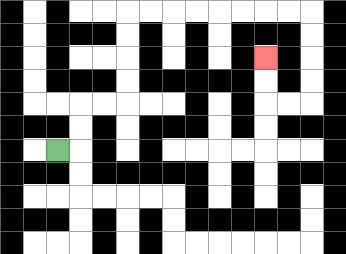{'start': '[2, 6]', 'end': '[11, 2]', 'path_directions': 'R,U,U,R,R,U,U,U,U,R,R,R,R,R,R,R,R,D,D,D,D,L,L,U,U', 'path_coordinates': '[[2, 6], [3, 6], [3, 5], [3, 4], [4, 4], [5, 4], [5, 3], [5, 2], [5, 1], [5, 0], [6, 0], [7, 0], [8, 0], [9, 0], [10, 0], [11, 0], [12, 0], [13, 0], [13, 1], [13, 2], [13, 3], [13, 4], [12, 4], [11, 4], [11, 3], [11, 2]]'}